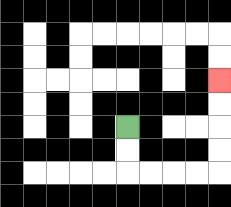{'start': '[5, 5]', 'end': '[9, 3]', 'path_directions': 'D,D,R,R,R,R,U,U,U,U', 'path_coordinates': '[[5, 5], [5, 6], [5, 7], [6, 7], [7, 7], [8, 7], [9, 7], [9, 6], [9, 5], [9, 4], [9, 3]]'}